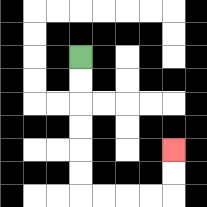{'start': '[3, 2]', 'end': '[7, 6]', 'path_directions': 'D,D,D,D,D,D,R,R,R,R,U,U', 'path_coordinates': '[[3, 2], [3, 3], [3, 4], [3, 5], [3, 6], [3, 7], [3, 8], [4, 8], [5, 8], [6, 8], [7, 8], [7, 7], [7, 6]]'}